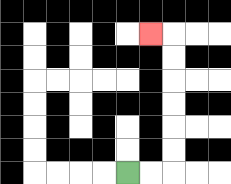{'start': '[5, 7]', 'end': '[6, 1]', 'path_directions': 'R,R,U,U,U,U,U,U,L', 'path_coordinates': '[[5, 7], [6, 7], [7, 7], [7, 6], [7, 5], [7, 4], [7, 3], [7, 2], [7, 1], [6, 1]]'}